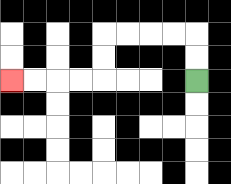{'start': '[8, 3]', 'end': '[0, 3]', 'path_directions': 'U,U,L,L,L,L,D,D,L,L,L,L', 'path_coordinates': '[[8, 3], [8, 2], [8, 1], [7, 1], [6, 1], [5, 1], [4, 1], [4, 2], [4, 3], [3, 3], [2, 3], [1, 3], [0, 3]]'}